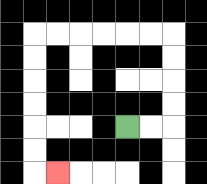{'start': '[5, 5]', 'end': '[2, 7]', 'path_directions': 'R,R,U,U,U,U,L,L,L,L,L,L,D,D,D,D,D,D,R', 'path_coordinates': '[[5, 5], [6, 5], [7, 5], [7, 4], [7, 3], [7, 2], [7, 1], [6, 1], [5, 1], [4, 1], [3, 1], [2, 1], [1, 1], [1, 2], [1, 3], [1, 4], [1, 5], [1, 6], [1, 7], [2, 7]]'}